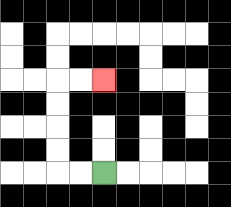{'start': '[4, 7]', 'end': '[4, 3]', 'path_directions': 'L,L,U,U,U,U,R,R', 'path_coordinates': '[[4, 7], [3, 7], [2, 7], [2, 6], [2, 5], [2, 4], [2, 3], [3, 3], [4, 3]]'}